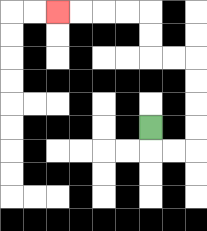{'start': '[6, 5]', 'end': '[2, 0]', 'path_directions': 'D,R,R,U,U,U,U,L,L,U,U,L,L,L,L', 'path_coordinates': '[[6, 5], [6, 6], [7, 6], [8, 6], [8, 5], [8, 4], [8, 3], [8, 2], [7, 2], [6, 2], [6, 1], [6, 0], [5, 0], [4, 0], [3, 0], [2, 0]]'}